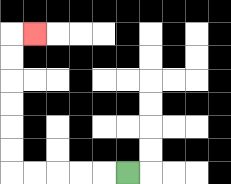{'start': '[5, 7]', 'end': '[1, 1]', 'path_directions': 'L,L,L,L,L,U,U,U,U,U,U,R', 'path_coordinates': '[[5, 7], [4, 7], [3, 7], [2, 7], [1, 7], [0, 7], [0, 6], [0, 5], [0, 4], [0, 3], [0, 2], [0, 1], [1, 1]]'}